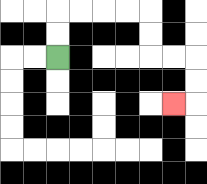{'start': '[2, 2]', 'end': '[7, 4]', 'path_directions': 'U,U,R,R,R,R,D,D,R,R,D,D,L', 'path_coordinates': '[[2, 2], [2, 1], [2, 0], [3, 0], [4, 0], [5, 0], [6, 0], [6, 1], [6, 2], [7, 2], [8, 2], [8, 3], [8, 4], [7, 4]]'}